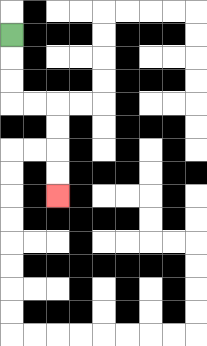{'start': '[0, 1]', 'end': '[2, 8]', 'path_directions': 'D,D,D,R,R,D,D,D,D', 'path_coordinates': '[[0, 1], [0, 2], [0, 3], [0, 4], [1, 4], [2, 4], [2, 5], [2, 6], [2, 7], [2, 8]]'}